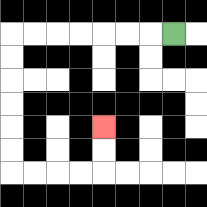{'start': '[7, 1]', 'end': '[4, 5]', 'path_directions': 'L,L,L,L,L,L,L,D,D,D,D,D,D,R,R,R,R,U,U', 'path_coordinates': '[[7, 1], [6, 1], [5, 1], [4, 1], [3, 1], [2, 1], [1, 1], [0, 1], [0, 2], [0, 3], [0, 4], [0, 5], [0, 6], [0, 7], [1, 7], [2, 7], [3, 7], [4, 7], [4, 6], [4, 5]]'}